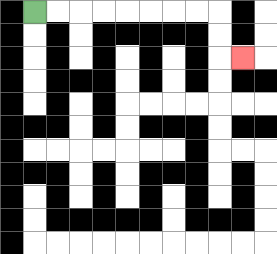{'start': '[1, 0]', 'end': '[10, 2]', 'path_directions': 'R,R,R,R,R,R,R,R,D,D,R', 'path_coordinates': '[[1, 0], [2, 0], [3, 0], [4, 0], [5, 0], [6, 0], [7, 0], [8, 0], [9, 0], [9, 1], [9, 2], [10, 2]]'}